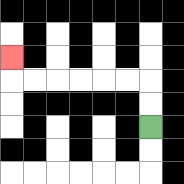{'start': '[6, 5]', 'end': '[0, 2]', 'path_directions': 'U,U,L,L,L,L,L,L,U', 'path_coordinates': '[[6, 5], [6, 4], [6, 3], [5, 3], [4, 3], [3, 3], [2, 3], [1, 3], [0, 3], [0, 2]]'}